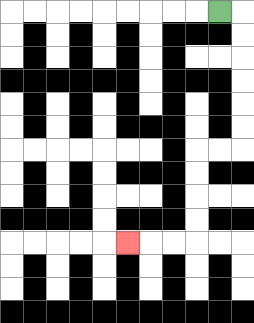{'start': '[9, 0]', 'end': '[5, 10]', 'path_directions': 'R,D,D,D,D,D,D,L,L,D,D,D,D,L,L,L', 'path_coordinates': '[[9, 0], [10, 0], [10, 1], [10, 2], [10, 3], [10, 4], [10, 5], [10, 6], [9, 6], [8, 6], [8, 7], [8, 8], [8, 9], [8, 10], [7, 10], [6, 10], [5, 10]]'}